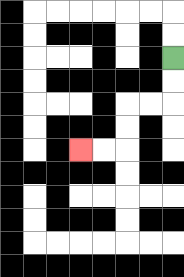{'start': '[7, 2]', 'end': '[3, 6]', 'path_directions': 'D,D,L,L,D,D,L,L', 'path_coordinates': '[[7, 2], [7, 3], [7, 4], [6, 4], [5, 4], [5, 5], [5, 6], [4, 6], [3, 6]]'}